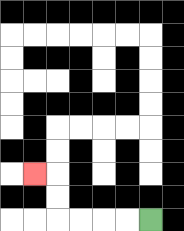{'start': '[6, 9]', 'end': '[1, 7]', 'path_directions': 'L,L,L,L,U,U,L', 'path_coordinates': '[[6, 9], [5, 9], [4, 9], [3, 9], [2, 9], [2, 8], [2, 7], [1, 7]]'}